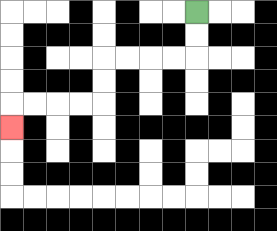{'start': '[8, 0]', 'end': '[0, 5]', 'path_directions': 'D,D,L,L,L,L,D,D,L,L,L,L,D', 'path_coordinates': '[[8, 0], [8, 1], [8, 2], [7, 2], [6, 2], [5, 2], [4, 2], [4, 3], [4, 4], [3, 4], [2, 4], [1, 4], [0, 4], [0, 5]]'}